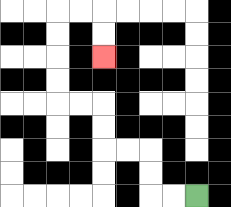{'start': '[8, 8]', 'end': '[4, 2]', 'path_directions': 'L,L,U,U,L,L,U,U,L,L,U,U,U,U,R,R,D,D', 'path_coordinates': '[[8, 8], [7, 8], [6, 8], [6, 7], [6, 6], [5, 6], [4, 6], [4, 5], [4, 4], [3, 4], [2, 4], [2, 3], [2, 2], [2, 1], [2, 0], [3, 0], [4, 0], [4, 1], [4, 2]]'}